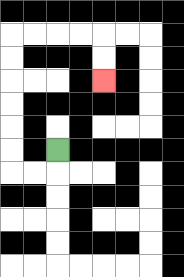{'start': '[2, 6]', 'end': '[4, 3]', 'path_directions': 'D,L,L,U,U,U,U,U,U,R,R,R,R,D,D', 'path_coordinates': '[[2, 6], [2, 7], [1, 7], [0, 7], [0, 6], [0, 5], [0, 4], [0, 3], [0, 2], [0, 1], [1, 1], [2, 1], [3, 1], [4, 1], [4, 2], [4, 3]]'}